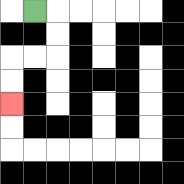{'start': '[1, 0]', 'end': '[0, 4]', 'path_directions': 'R,D,D,L,L,D,D', 'path_coordinates': '[[1, 0], [2, 0], [2, 1], [2, 2], [1, 2], [0, 2], [0, 3], [0, 4]]'}